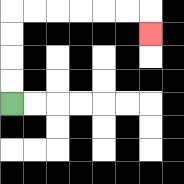{'start': '[0, 4]', 'end': '[6, 1]', 'path_directions': 'U,U,U,U,R,R,R,R,R,R,D', 'path_coordinates': '[[0, 4], [0, 3], [0, 2], [0, 1], [0, 0], [1, 0], [2, 0], [3, 0], [4, 0], [5, 0], [6, 0], [6, 1]]'}